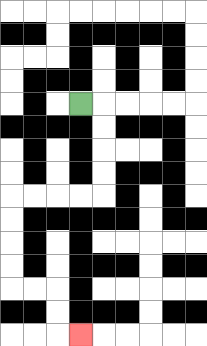{'start': '[3, 4]', 'end': '[3, 14]', 'path_directions': 'R,D,D,D,D,L,L,L,L,D,D,D,D,R,R,D,D,R', 'path_coordinates': '[[3, 4], [4, 4], [4, 5], [4, 6], [4, 7], [4, 8], [3, 8], [2, 8], [1, 8], [0, 8], [0, 9], [0, 10], [0, 11], [0, 12], [1, 12], [2, 12], [2, 13], [2, 14], [3, 14]]'}